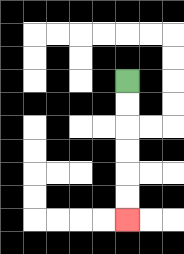{'start': '[5, 3]', 'end': '[5, 9]', 'path_directions': 'D,D,D,D,D,D', 'path_coordinates': '[[5, 3], [5, 4], [5, 5], [5, 6], [5, 7], [5, 8], [5, 9]]'}